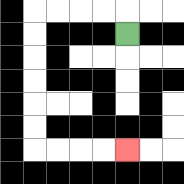{'start': '[5, 1]', 'end': '[5, 6]', 'path_directions': 'U,L,L,L,L,D,D,D,D,D,D,R,R,R,R', 'path_coordinates': '[[5, 1], [5, 0], [4, 0], [3, 0], [2, 0], [1, 0], [1, 1], [1, 2], [1, 3], [1, 4], [1, 5], [1, 6], [2, 6], [3, 6], [4, 6], [5, 6]]'}